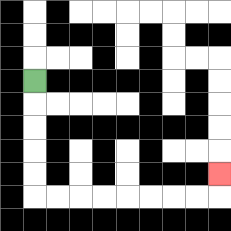{'start': '[1, 3]', 'end': '[9, 7]', 'path_directions': 'D,D,D,D,D,R,R,R,R,R,R,R,R,U', 'path_coordinates': '[[1, 3], [1, 4], [1, 5], [1, 6], [1, 7], [1, 8], [2, 8], [3, 8], [4, 8], [5, 8], [6, 8], [7, 8], [8, 8], [9, 8], [9, 7]]'}